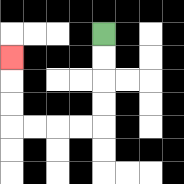{'start': '[4, 1]', 'end': '[0, 2]', 'path_directions': 'D,D,D,D,L,L,L,L,U,U,U', 'path_coordinates': '[[4, 1], [4, 2], [4, 3], [4, 4], [4, 5], [3, 5], [2, 5], [1, 5], [0, 5], [0, 4], [0, 3], [0, 2]]'}